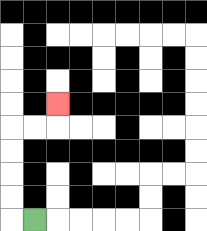{'start': '[1, 9]', 'end': '[2, 4]', 'path_directions': 'L,U,U,U,U,R,R,U', 'path_coordinates': '[[1, 9], [0, 9], [0, 8], [0, 7], [0, 6], [0, 5], [1, 5], [2, 5], [2, 4]]'}